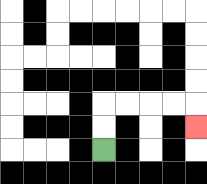{'start': '[4, 6]', 'end': '[8, 5]', 'path_directions': 'U,U,R,R,R,R,D', 'path_coordinates': '[[4, 6], [4, 5], [4, 4], [5, 4], [6, 4], [7, 4], [8, 4], [8, 5]]'}